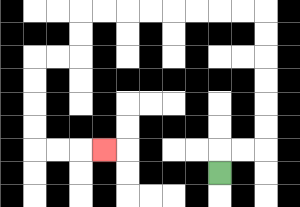{'start': '[9, 7]', 'end': '[4, 6]', 'path_directions': 'U,R,R,U,U,U,U,U,U,L,L,L,L,L,L,L,L,D,D,L,L,D,D,D,D,R,R,R', 'path_coordinates': '[[9, 7], [9, 6], [10, 6], [11, 6], [11, 5], [11, 4], [11, 3], [11, 2], [11, 1], [11, 0], [10, 0], [9, 0], [8, 0], [7, 0], [6, 0], [5, 0], [4, 0], [3, 0], [3, 1], [3, 2], [2, 2], [1, 2], [1, 3], [1, 4], [1, 5], [1, 6], [2, 6], [3, 6], [4, 6]]'}